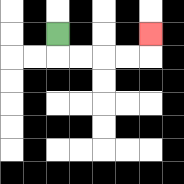{'start': '[2, 1]', 'end': '[6, 1]', 'path_directions': 'D,R,R,R,R,U', 'path_coordinates': '[[2, 1], [2, 2], [3, 2], [4, 2], [5, 2], [6, 2], [6, 1]]'}